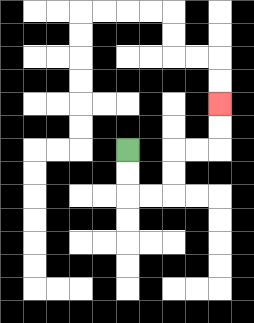{'start': '[5, 6]', 'end': '[9, 4]', 'path_directions': 'D,D,R,R,U,U,R,R,U,U', 'path_coordinates': '[[5, 6], [5, 7], [5, 8], [6, 8], [7, 8], [7, 7], [7, 6], [8, 6], [9, 6], [9, 5], [9, 4]]'}